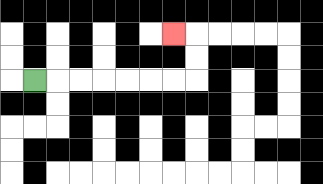{'start': '[1, 3]', 'end': '[7, 1]', 'path_directions': 'R,R,R,R,R,R,R,U,U,L', 'path_coordinates': '[[1, 3], [2, 3], [3, 3], [4, 3], [5, 3], [6, 3], [7, 3], [8, 3], [8, 2], [8, 1], [7, 1]]'}